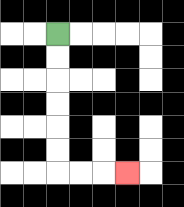{'start': '[2, 1]', 'end': '[5, 7]', 'path_directions': 'D,D,D,D,D,D,R,R,R', 'path_coordinates': '[[2, 1], [2, 2], [2, 3], [2, 4], [2, 5], [2, 6], [2, 7], [3, 7], [4, 7], [5, 7]]'}